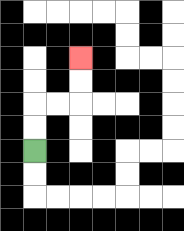{'start': '[1, 6]', 'end': '[3, 2]', 'path_directions': 'U,U,R,R,U,U', 'path_coordinates': '[[1, 6], [1, 5], [1, 4], [2, 4], [3, 4], [3, 3], [3, 2]]'}